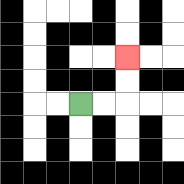{'start': '[3, 4]', 'end': '[5, 2]', 'path_directions': 'R,R,U,U', 'path_coordinates': '[[3, 4], [4, 4], [5, 4], [5, 3], [5, 2]]'}